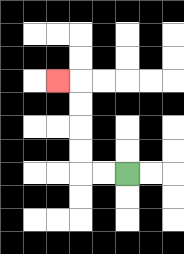{'start': '[5, 7]', 'end': '[2, 3]', 'path_directions': 'L,L,U,U,U,U,L', 'path_coordinates': '[[5, 7], [4, 7], [3, 7], [3, 6], [3, 5], [3, 4], [3, 3], [2, 3]]'}